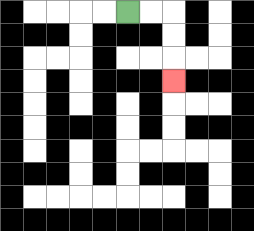{'start': '[5, 0]', 'end': '[7, 3]', 'path_directions': 'R,R,D,D,D', 'path_coordinates': '[[5, 0], [6, 0], [7, 0], [7, 1], [7, 2], [7, 3]]'}